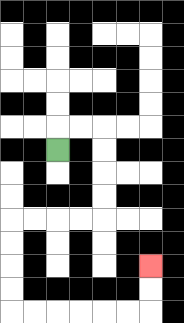{'start': '[2, 6]', 'end': '[6, 11]', 'path_directions': 'U,R,R,D,D,D,D,L,L,L,L,D,D,D,D,R,R,R,R,R,R,U,U', 'path_coordinates': '[[2, 6], [2, 5], [3, 5], [4, 5], [4, 6], [4, 7], [4, 8], [4, 9], [3, 9], [2, 9], [1, 9], [0, 9], [0, 10], [0, 11], [0, 12], [0, 13], [1, 13], [2, 13], [3, 13], [4, 13], [5, 13], [6, 13], [6, 12], [6, 11]]'}